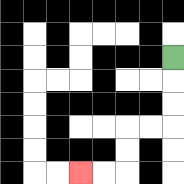{'start': '[7, 2]', 'end': '[3, 7]', 'path_directions': 'D,D,D,L,L,D,D,L,L', 'path_coordinates': '[[7, 2], [7, 3], [7, 4], [7, 5], [6, 5], [5, 5], [5, 6], [5, 7], [4, 7], [3, 7]]'}